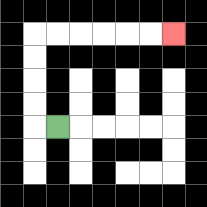{'start': '[2, 5]', 'end': '[7, 1]', 'path_directions': 'L,U,U,U,U,R,R,R,R,R,R', 'path_coordinates': '[[2, 5], [1, 5], [1, 4], [1, 3], [1, 2], [1, 1], [2, 1], [3, 1], [4, 1], [5, 1], [6, 1], [7, 1]]'}